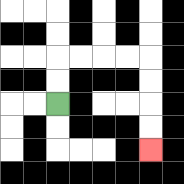{'start': '[2, 4]', 'end': '[6, 6]', 'path_directions': 'U,U,R,R,R,R,D,D,D,D', 'path_coordinates': '[[2, 4], [2, 3], [2, 2], [3, 2], [4, 2], [5, 2], [6, 2], [6, 3], [6, 4], [6, 5], [6, 6]]'}